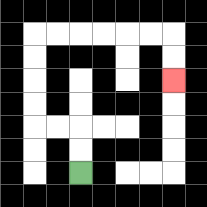{'start': '[3, 7]', 'end': '[7, 3]', 'path_directions': 'U,U,L,L,U,U,U,U,R,R,R,R,R,R,D,D', 'path_coordinates': '[[3, 7], [3, 6], [3, 5], [2, 5], [1, 5], [1, 4], [1, 3], [1, 2], [1, 1], [2, 1], [3, 1], [4, 1], [5, 1], [6, 1], [7, 1], [7, 2], [7, 3]]'}